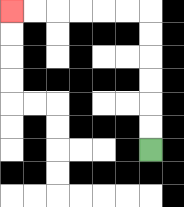{'start': '[6, 6]', 'end': '[0, 0]', 'path_directions': 'U,U,U,U,U,U,L,L,L,L,L,L', 'path_coordinates': '[[6, 6], [6, 5], [6, 4], [6, 3], [6, 2], [6, 1], [6, 0], [5, 0], [4, 0], [3, 0], [2, 0], [1, 0], [0, 0]]'}